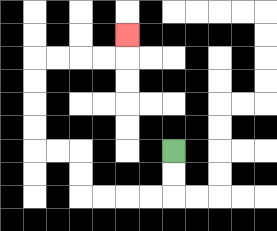{'start': '[7, 6]', 'end': '[5, 1]', 'path_directions': 'D,D,L,L,L,L,U,U,L,L,U,U,U,U,R,R,R,R,U', 'path_coordinates': '[[7, 6], [7, 7], [7, 8], [6, 8], [5, 8], [4, 8], [3, 8], [3, 7], [3, 6], [2, 6], [1, 6], [1, 5], [1, 4], [1, 3], [1, 2], [2, 2], [3, 2], [4, 2], [5, 2], [5, 1]]'}